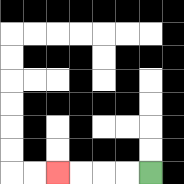{'start': '[6, 7]', 'end': '[2, 7]', 'path_directions': 'L,L,L,L', 'path_coordinates': '[[6, 7], [5, 7], [4, 7], [3, 7], [2, 7]]'}